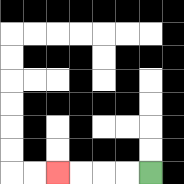{'start': '[6, 7]', 'end': '[2, 7]', 'path_directions': 'L,L,L,L', 'path_coordinates': '[[6, 7], [5, 7], [4, 7], [3, 7], [2, 7]]'}